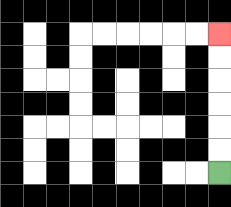{'start': '[9, 7]', 'end': '[9, 1]', 'path_directions': 'U,U,U,U,U,U', 'path_coordinates': '[[9, 7], [9, 6], [9, 5], [9, 4], [9, 3], [9, 2], [9, 1]]'}